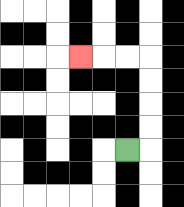{'start': '[5, 6]', 'end': '[3, 2]', 'path_directions': 'R,U,U,U,U,L,L,L', 'path_coordinates': '[[5, 6], [6, 6], [6, 5], [6, 4], [6, 3], [6, 2], [5, 2], [4, 2], [3, 2]]'}